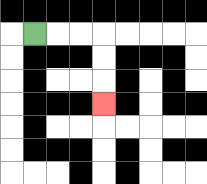{'start': '[1, 1]', 'end': '[4, 4]', 'path_directions': 'R,R,R,D,D,D', 'path_coordinates': '[[1, 1], [2, 1], [3, 1], [4, 1], [4, 2], [4, 3], [4, 4]]'}